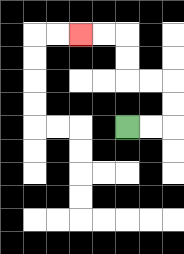{'start': '[5, 5]', 'end': '[3, 1]', 'path_directions': 'R,R,U,U,L,L,U,U,L,L', 'path_coordinates': '[[5, 5], [6, 5], [7, 5], [7, 4], [7, 3], [6, 3], [5, 3], [5, 2], [5, 1], [4, 1], [3, 1]]'}